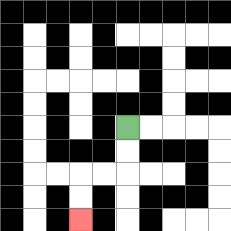{'start': '[5, 5]', 'end': '[3, 9]', 'path_directions': 'D,D,L,L,D,D', 'path_coordinates': '[[5, 5], [5, 6], [5, 7], [4, 7], [3, 7], [3, 8], [3, 9]]'}